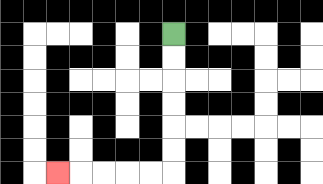{'start': '[7, 1]', 'end': '[2, 7]', 'path_directions': 'D,D,D,D,D,D,L,L,L,L,L', 'path_coordinates': '[[7, 1], [7, 2], [7, 3], [7, 4], [7, 5], [7, 6], [7, 7], [6, 7], [5, 7], [4, 7], [3, 7], [2, 7]]'}